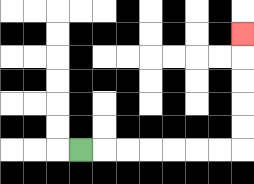{'start': '[3, 6]', 'end': '[10, 1]', 'path_directions': 'R,R,R,R,R,R,R,U,U,U,U,U', 'path_coordinates': '[[3, 6], [4, 6], [5, 6], [6, 6], [7, 6], [8, 6], [9, 6], [10, 6], [10, 5], [10, 4], [10, 3], [10, 2], [10, 1]]'}